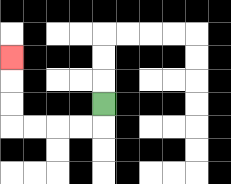{'start': '[4, 4]', 'end': '[0, 2]', 'path_directions': 'D,L,L,L,L,U,U,U', 'path_coordinates': '[[4, 4], [4, 5], [3, 5], [2, 5], [1, 5], [0, 5], [0, 4], [0, 3], [0, 2]]'}